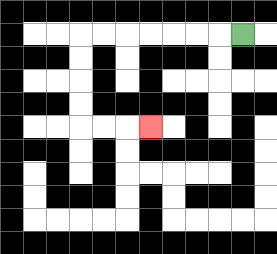{'start': '[10, 1]', 'end': '[6, 5]', 'path_directions': 'L,L,L,L,L,L,L,D,D,D,D,R,R,R', 'path_coordinates': '[[10, 1], [9, 1], [8, 1], [7, 1], [6, 1], [5, 1], [4, 1], [3, 1], [3, 2], [3, 3], [3, 4], [3, 5], [4, 5], [5, 5], [6, 5]]'}